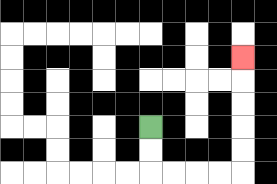{'start': '[6, 5]', 'end': '[10, 2]', 'path_directions': 'D,D,R,R,R,R,U,U,U,U,U', 'path_coordinates': '[[6, 5], [6, 6], [6, 7], [7, 7], [8, 7], [9, 7], [10, 7], [10, 6], [10, 5], [10, 4], [10, 3], [10, 2]]'}